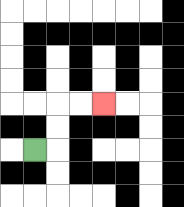{'start': '[1, 6]', 'end': '[4, 4]', 'path_directions': 'R,U,U,R,R', 'path_coordinates': '[[1, 6], [2, 6], [2, 5], [2, 4], [3, 4], [4, 4]]'}